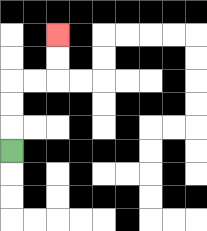{'start': '[0, 6]', 'end': '[2, 1]', 'path_directions': 'U,U,U,R,R,U,U', 'path_coordinates': '[[0, 6], [0, 5], [0, 4], [0, 3], [1, 3], [2, 3], [2, 2], [2, 1]]'}